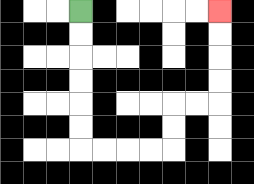{'start': '[3, 0]', 'end': '[9, 0]', 'path_directions': 'D,D,D,D,D,D,R,R,R,R,U,U,R,R,U,U,U,U', 'path_coordinates': '[[3, 0], [3, 1], [3, 2], [3, 3], [3, 4], [3, 5], [3, 6], [4, 6], [5, 6], [6, 6], [7, 6], [7, 5], [7, 4], [8, 4], [9, 4], [9, 3], [9, 2], [9, 1], [9, 0]]'}